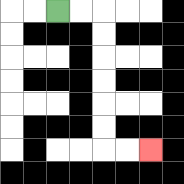{'start': '[2, 0]', 'end': '[6, 6]', 'path_directions': 'R,R,D,D,D,D,D,D,R,R', 'path_coordinates': '[[2, 0], [3, 0], [4, 0], [4, 1], [4, 2], [4, 3], [4, 4], [4, 5], [4, 6], [5, 6], [6, 6]]'}